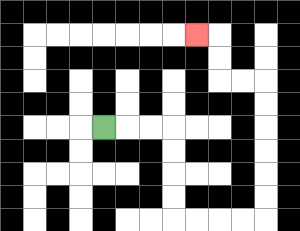{'start': '[4, 5]', 'end': '[8, 1]', 'path_directions': 'R,R,R,D,D,D,D,R,R,R,R,U,U,U,U,U,U,L,L,U,U,L', 'path_coordinates': '[[4, 5], [5, 5], [6, 5], [7, 5], [7, 6], [7, 7], [7, 8], [7, 9], [8, 9], [9, 9], [10, 9], [11, 9], [11, 8], [11, 7], [11, 6], [11, 5], [11, 4], [11, 3], [10, 3], [9, 3], [9, 2], [9, 1], [8, 1]]'}